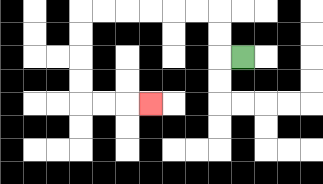{'start': '[10, 2]', 'end': '[6, 4]', 'path_directions': 'L,U,U,L,L,L,L,L,L,D,D,D,D,R,R,R', 'path_coordinates': '[[10, 2], [9, 2], [9, 1], [9, 0], [8, 0], [7, 0], [6, 0], [5, 0], [4, 0], [3, 0], [3, 1], [3, 2], [3, 3], [3, 4], [4, 4], [5, 4], [6, 4]]'}